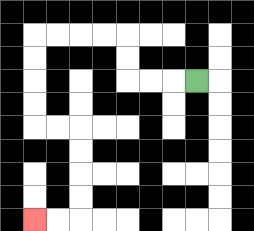{'start': '[8, 3]', 'end': '[1, 9]', 'path_directions': 'L,L,L,U,U,L,L,L,L,D,D,D,D,R,R,D,D,D,D,L,L', 'path_coordinates': '[[8, 3], [7, 3], [6, 3], [5, 3], [5, 2], [5, 1], [4, 1], [3, 1], [2, 1], [1, 1], [1, 2], [1, 3], [1, 4], [1, 5], [2, 5], [3, 5], [3, 6], [3, 7], [3, 8], [3, 9], [2, 9], [1, 9]]'}